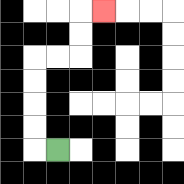{'start': '[2, 6]', 'end': '[4, 0]', 'path_directions': 'L,U,U,U,U,R,R,U,U,R', 'path_coordinates': '[[2, 6], [1, 6], [1, 5], [1, 4], [1, 3], [1, 2], [2, 2], [3, 2], [3, 1], [3, 0], [4, 0]]'}